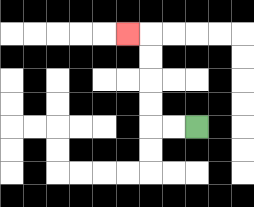{'start': '[8, 5]', 'end': '[5, 1]', 'path_directions': 'L,L,U,U,U,U,L', 'path_coordinates': '[[8, 5], [7, 5], [6, 5], [6, 4], [6, 3], [6, 2], [6, 1], [5, 1]]'}